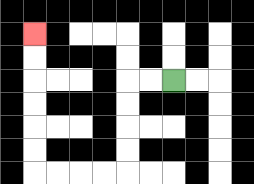{'start': '[7, 3]', 'end': '[1, 1]', 'path_directions': 'L,L,D,D,D,D,L,L,L,L,U,U,U,U,U,U', 'path_coordinates': '[[7, 3], [6, 3], [5, 3], [5, 4], [5, 5], [5, 6], [5, 7], [4, 7], [3, 7], [2, 7], [1, 7], [1, 6], [1, 5], [1, 4], [1, 3], [1, 2], [1, 1]]'}